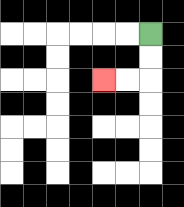{'start': '[6, 1]', 'end': '[4, 3]', 'path_directions': 'D,D,L,L', 'path_coordinates': '[[6, 1], [6, 2], [6, 3], [5, 3], [4, 3]]'}